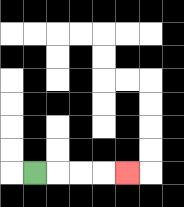{'start': '[1, 7]', 'end': '[5, 7]', 'path_directions': 'R,R,R,R', 'path_coordinates': '[[1, 7], [2, 7], [3, 7], [4, 7], [5, 7]]'}